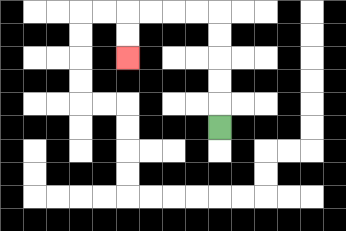{'start': '[9, 5]', 'end': '[5, 2]', 'path_directions': 'U,U,U,U,U,L,L,L,L,D,D', 'path_coordinates': '[[9, 5], [9, 4], [9, 3], [9, 2], [9, 1], [9, 0], [8, 0], [7, 0], [6, 0], [5, 0], [5, 1], [5, 2]]'}